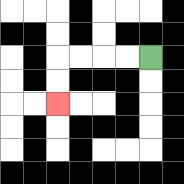{'start': '[6, 2]', 'end': '[2, 4]', 'path_directions': 'L,L,L,L,D,D', 'path_coordinates': '[[6, 2], [5, 2], [4, 2], [3, 2], [2, 2], [2, 3], [2, 4]]'}